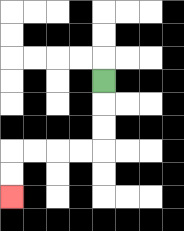{'start': '[4, 3]', 'end': '[0, 8]', 'path_directions': 'D,D,D,L,L,L,L,D,D', 'path_coordinates': '[[4, 3], [4, 4], [4, 5], [4, 6], [3, 6], [2, 6], [1, 6], [0, 6], [0, 7], [0, 8]]'}